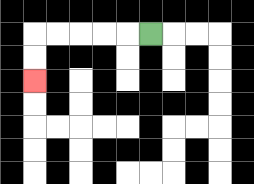{'start': '[6, 1]', 'end': '[1, 3]', 'path_directions': 'L,L,L,L,L,D,D', 'path_coordinates': '[[6, 1], [5, 1], [4, 1], [3, 1], [2, 1], [1, 1], [1, 2], [1, 3]]'}